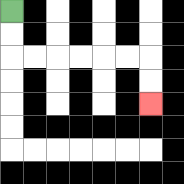{'start': '[0, 0]', 'end': '[6, 4]', 'path_directions': 'D,D,R,R,R,R,R,R,D,D', 'path_coordinates': '[[0, 0], [0, 1], [0, 2], [1, 2], [2, 2], [3, 2], [4, 2], [5, 2], [6, 2], [6, 3], [6, 4]]'}